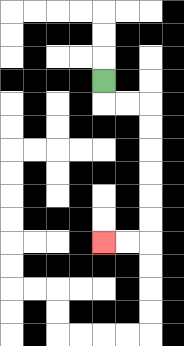{'start': '[4, 3]', 'end': '[4, 10]', 'path_directions': 'D,R,R,D,D,D,D,D,D,L,L', 'path_coordinates': '[[4, 3], [4, 4], [5, 4], [6, 4], [6, 5], [6, 6], [6, 7], [6, 8], [6, 9], [6, 10], [5, 10], [4, 10]]'}